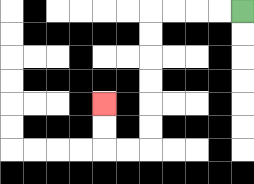{'start': '[10, 0]', 'end': '[4, 4]', 'path_directions': 'L,L,L,L,D,D,D,D,D,D,L,L,U,U', 'path_coordinates': '[[10, 0], [9, 0], [8, 0], [7, 0], [6, 0], [6, 1], [6, 2], [6, 3], [6, 4], [6, 5], [6, 6], [5, 6], [4, 6], [4, 5], [4, 4]]'}